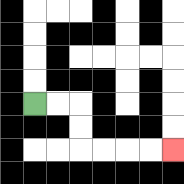{'start': '[1, 4]', 'end': '[7, 6]', 'path_directions': 'R,R,D,D,R,R,R,R', 'path_coordinates': '[[1, 4], [2, 4], [3, 4], [3, 5], [3, 6], [4, 6], [5, 6], [6, 6], [7, 6]]'}